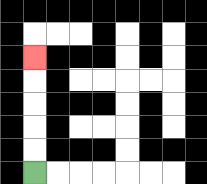{'start': '[1, 7]', 'end': '[1, 2]', 'path_directions': 'U,U,U,U,U', 'path_coordinates': '[[1, 7], [1, 6], [1, 5], [1, 4], [1, 3], [1, 2]]'}